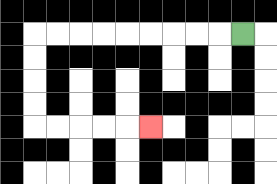{'start': '[10, 1]', 'end': '[6, 5]', 'path_directions': 'L,L,L,L,L,L,L,L,L,D,D,D,D,R,R,R,R,R', 'path_coordinates': '[[10, 1], [9, 1], [8, 1], [7, 1], [6, 1], [5, 1], [4, 1], [3, 1], [2, 1], [1, 1], [1, 2], [1, 3], [1, 4], [1, 5], [2, 5], [3, 5], [4, 5], [5, 5], [6, 5]]'}